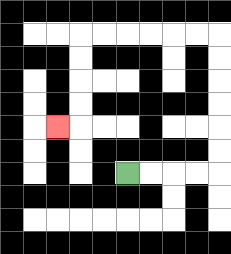{'start': '[5, 7]', 'end': '[2, 5]', 'path_directions': 'R,R,R,R,U,U,U,U,U,U,L,L,L,L,L,L,D,D,D,D,L', 'path_coordinates': '[[5, 7], [6, 7], [7, 7], [8, 7], [9, 7], [9, 6], [9, 5], [9, 4], [9, 3], [9, 2], [9, 1], [8, 1], [7, 1], [6, 1], [5, 1], [4, 1], [3, 1], [3, 2], [3, 3], [3, 4], [3, 5], [2, 5]]'}